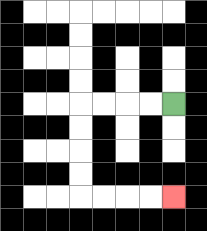{'start': '[7, 4]', 'end': '[7, 8]', 'path_directions': 'L,L,L,L,D,D,D,D,R,R,R,R', 'path_coordinates': '[[7, 4], [6, 4], [5, 4], [4, 4], [3, 4], [3, 5], [3, 6], [3, 7], [3, 8], [4, 8], [5, 8], [6, 8], [7, 8]]'}